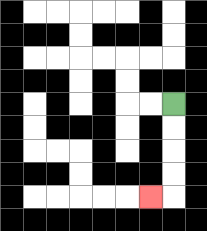{'start': '[7, 4]', 'end': '[6, 8]', 'path_directions': 'D,D,D,D,L', 'path_coordinates': '[[7, 4], [7, 5], [7, 6], [7, 7], [7, 8], [6, 8]]'}